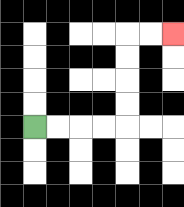{'start': '[1, 5]', 'end': '[7, 1]', 'path_directions': 'R,R,R,R,U,U,U,U,R,R', 'path_coordinates': '[[1, 5], [2, 5], [3, 5], [4, 5], [5, 5], [5, 4], [5, 3], [5, 2], [5, 1], [6, 1], [7, 1]]'}